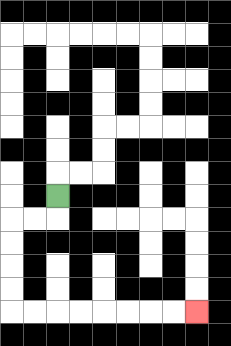{'start': '[2, 8]', 'end': '[8, 13]', 'path_directions': 'D,L,L,D,D,D,D,R,R,R,R,R,R,R,R', 'path_coordinates': '[[2, 8], [2, 9], [1, 9], [0, 9], [0, 10], [0, 11], [0, 12], [0, 13], [1, 13], [2, 13], [3, 13], [4, 13], [5, 13], [6, 13], [7, 13], [8, 13]]'}